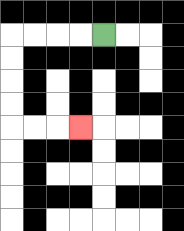{'start': '[4, 1]', 'end': '[3, 5]', 'path_directions': 'L,L,L,L,D,D,D,D,R,R,R', 'path_coordinates': '[[4, 1], [3, 1], [2, 1], [1, 1], [0, 1], [0, 2], [0, 3], [0, 4], [0, 5], [1, 5], [2, 5], [3, 5]]'}